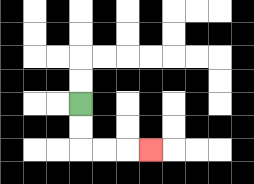{'start': '[3, 4]', 'end': '[6, 6]', 'path_directions': 'D,D,R,R,R', 'path_coordinates': '[[3, 4], [3, 5], [3, 6], [4, 6], [5, 6], [6, 6]]'}